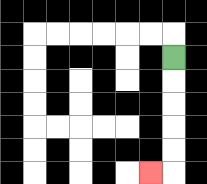{'start': '[7, 2]', 'end': '[6, 7]', 'path_directions': 'D,D,D,D,D,L', 'path_coordinates': '[[7, 2], [7, 3], [7, 4], [7, 5], [7, 6], [7, 7], [6, 7]]'}